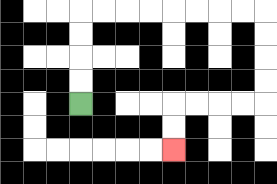{'start': '[3, 4]', 'end': '[7, 6]', 'path_directions': 'U,U,U,U,R,R,R,R,R,R,R,R,D,D,D,D,L,L,L,L,D,D', 'path_coordinates': '[[3, 4], [3, 3], [3, 2], [3, 1], [3, 0], [4, 0], [5, 0], [6, 0], [7, 0], [8, 0], [9, 0], [10, 0], [11, 0], [11, 1], [11, 2], [11, 3], [11, 4], [10, 4], [9, 4], [8, 4], [7, 4], [7, 5], [7, 6]]'}